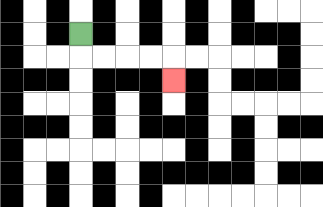{'start': '[3, 1]', 'end': '[7, 3]', 'path_directions': 'D,R,R,R,R,D', 'path_coordinates': '[[3, 1], [3, 2], [4, 2], [5, 2], [6, 2], [7, 2], [7, 3]]'}